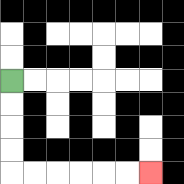{'start': '[0, 3]', 'end': '[6, 7]', 'path_directions': 'D,D,D,D,R,R,R,R,R,R', 'path_coordinates': '[[0, 3], [0, 4], [0, 5], [0, 6], [0, 7], [1, 7], [2, 7], [3, 7], [4, 7], [5, 7], [6, 7]]'}